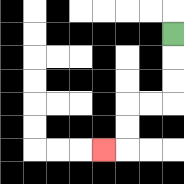{'start': '[7, 1]', 'end': '[4, 6]', 'path_directions': 'D,D,D,L,L,D,D,L', 'path_coordinates': '[[7, 1], [7, 2], [7, 3], [7, 4], [6, 4], [5, 4], [5, 5], [5, 6], [4, 6]]'}